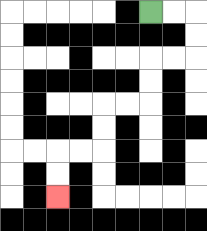{'start': '[6, 0]', 'end': '[2, 8]', 'path_directions': 'R,R,D,D,L,L,D,D,L,L,D,D,L,L,D,D', 'path_coordinates': '[[6, 0], [7, 0], [8, 0], [8, 1], [8, 2], [7, 2], [6, 2], [6, 3], [6, 4], [5, 4], [4, 4], [4, 5], [4, 6], [3, 6], [2, 6], [2, 7], [2, 8]]'}